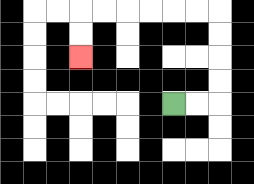{'start': '[7, 4]', 'end': '[3, 2]', 'path_directions': 'R,R,U,U,U,U,L,L,L,L,L,L,D,D', 'path_coordinates': '[[7, 4], [8, 4], [9, 4], [9, 3], [9, 2], [9, 1], [9, 0], [8, 0], [7, 0], [6, 0], [5, 0], [4, 0], [3, 0], [3, 1], [3, 2]]'}